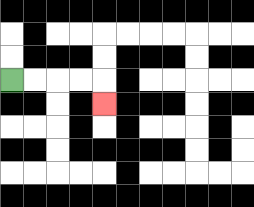{'start': '[0, 3]', 'end': '[4, 4]', 'path_directions': 'R,R,R,R,D', 'path_coordinates': '[[0, 3], [1, 3], [2, 3], [3, 3], [4, 3], [4, 4]]'}